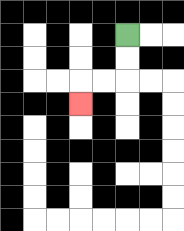{'start': '[5, 1]', 'end': '[3, 4]', 'path_directions': 'D,D,L,L,D', 'path_coordinates': '[[5, 1], [5, 2], [5, 3], [4, 3], [3, 3], [3, 4]]'}